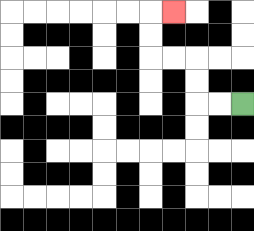{'start': '[10, 4]', 'end': '[7, 0]', 'path_directions': 'L,L,U,U,L,L,U,U,R', 'path_coordinates': '[[10, 4], [9, 4], [8, 4], [8, 3], [8, 2], [7, 2], [6, 2], [6, 1], [6, 0], [7, 0]]'}